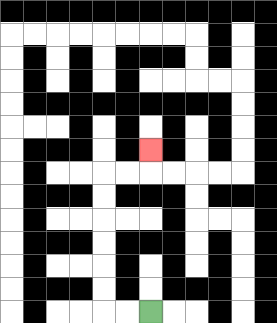{'start': '[6, 13]', 'end': '[6, 6]', 'path_directions': 'L,L,U,U,U,U,U,U,R,R,U', 'path_coordinates': '[[6, 13], [5, 13], [4, 13], [4, 12], [4, 11], [4, 10], [4, 9], [4, 8], [4, 7], [5, 7], [6, 7], [6, 6]]'}